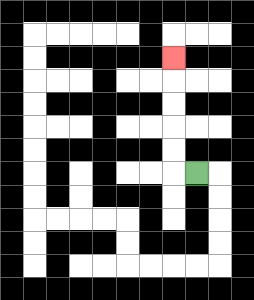{'start': '[8, 7]', 'end': '[7, 2]', 'path_directions': 'L,U,U,U,U,U', 'path_coordinates': '[[8, 7], [7, 7], [7, 6], [7, 5], [7, 4], [7, 3], [7, 2]]'}